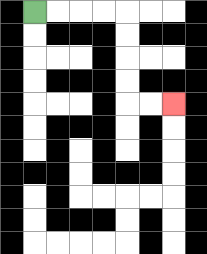{'start': '[1, 0]', 'end': '[7, 4]', 'path_directions': 'R,R,R,R,D,D,D,D,R,R', 'path_coordinates': '[[1, 0], [2, 0], [3, 0], [4, 0], [5, 0], [5, 1], [5, 2], [5, 3], [5, 4], [6, 4], [7, 4]]'}